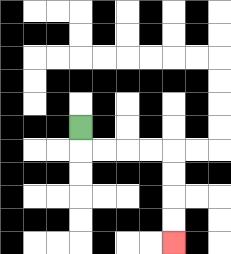{'start': '[3, 5]', 'end': '[7, 10]', 'path_directions': 'D,R,R,R,R,D,D,D,D', 'path_coordinates': '[[3, 5], [3, 6], [4, 6], [5, 6], [6, 6], [7, 6], [7, 7], [7, 8], [7, 9], [7, 10]]'}